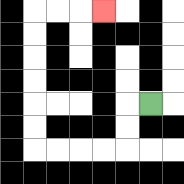{'start': '[6, 4]', 'end': '[4, 0]', 'path_directions': 'L,D,D,L,L,L,L,U,U,U,U,U,U,R,R,R', 'path_coordinates': '[[6, 4], [5, 4], [5, 5], [5, 6], [4, 6], [3, 6], [2, 6], [1, 6], [1, 5], [1, 4], [1, 3], [1, 2], [1, 1], [1, 0], [2, 0], [3, 0], [4, 0]]'}